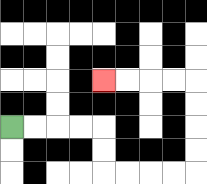{'start': '[0, 5]', 'end': '[4, 3]', 'path_directions': 'R,R,R,R,D,D,R,R,R,R,U,U,U,U,L,L,L,L', 'path_coordinates': '[[0, 5], [1, 5], [2, 5], [3, 5], [4, 5], [4, 6], [4, 7], [5, 7], [6, 7], [7, 7], [8, 7], [8, 6], [8, 5], [8, 4], [8, 3], [7, 3], [6, 3], [5, 3], [4, 3]]'}